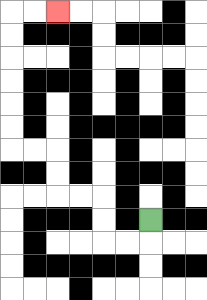{'start': '[6, 9]', 'end': '[2, 0]', 'path_directions': 'D,L,L,U,U,L,L,U,U,L,L,U,U,U,U,U,U,R,R', 'path_coordinates': '[[6, 9], [6, 10], [5, 10], [4, 10], [4, 9], [4, 8], [3, 8], [2, 8], [2, 7], [2, 6], [1, 6], [0, 6], [0, 5], [0, 4], [0, 3], [0, 2], [0, 1], [0, 0], [1, 0], [2, 0]]'}